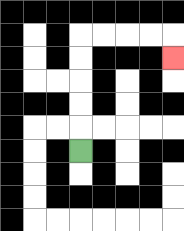{'start': '[3, 6]', 'end': '[7, 2]', 'path_directions': 'U,U,U,U,U,R,R,R,R,D', 'path_coordinates': '[[3, 6], [3, 5], [3, 4], [3, 3], [3, 2], [3, 1], [4, 1], [5, 1], [6, 1], [7, 1], [7, 2]]'}